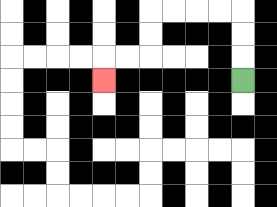{'start': '[10, 3]', 'end': '[4, 3]', 'path_directions': 'U,U,U,L,L,L,L,D,D,L,L,D', 'path_coordinates': '[[10, 3], [10, 2], [10, 1], [10, 0], [9, 0], [8, 0], [7, 0], [6, 0], [6, 1], [6, 2], [5, 2], [4, 2], [4, 3]]'}